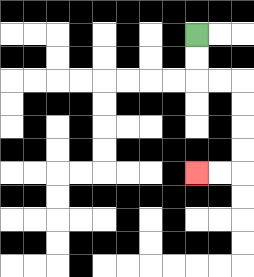{'start': '[8, 1]', 'end': '[8, 7]', 'path_directions': 'D,D,R,R,D,D,D,D,L,L', 'path_coordinates': '[[8, 1], [8, 2], [8, 3], [9, 3], [10, 3], [10, 4], [10, 5], [10, 6], [10, 7], [9, 7], [8, 7]]'}